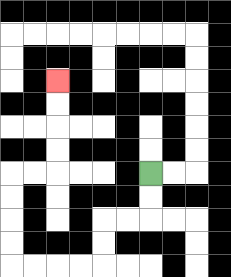{'start': '[6, 7]', 'end': '[2, 3]', 'path_directions': 'D,D,L,L,D,D,L,L,L,L,U,U,U,U,R,R,U,U,U,U', 'path_coordinates': '[[6, 7], [6, 8], [6, 9], [5, 9], [4, 9], [4, 10], [4, 11], [3, 11], [2, 11], [1, 11], [0, 11], [0, 10], [0, 9], [0, 8], [0, 7], [1, 7], [2, 7], [2, 6], [2, 5], [2, 4], [2, 3]]'}